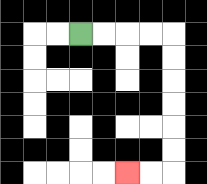{'start': '[3, 1]', 'end': '[5, 7]', 'path_directions': 'R,R,R,R,D,D,D,D,D,D,L,L', 'path_coordinates': '[[3, 1], [4, 1], [5, 1], [6, 1], [7, 1], [7, 2], [7, 3], [7, 4], [7, 5], [7, 6], [7, 7], [6, 7], [5, 7]]'}